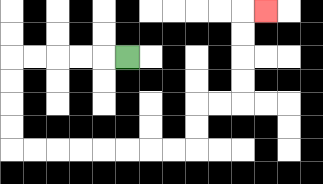{'start': '[5, 2]', 'end': '[11, 0]', 'path_directions': 'L,L,L,L,L,D,D,D,D,R,R,R,R,R,R,R,R,U,U,R,R,U,U,U,U,R', 'path_coordinates': '[[5, 2], [4, 2], [3, 2], [2, 2], [1, 2], [0, 2], [0, 3], [0, 4], [0, 5], [0, 6], [1, 6], [2, 6], [3, 6], [4, 6], [5, 6], [6, 6], [7, 6], [8, 6], [8, 5], [8, 4], [9, 4], [10, 4], [10, 3], [10, 2], [10, 1], [10, 0], [11, 0]]'}